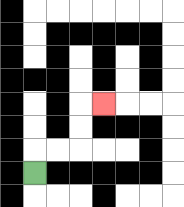{'start': '[1, 7]', 'end': '[4, 4]', 'path_directions': 'U,R,R,U,U,R', 'path_coordinates': '[[1, 7], [1, 6], [2, 6], [3, 6], [3, 5], [3, 4], [4, 4]]'}